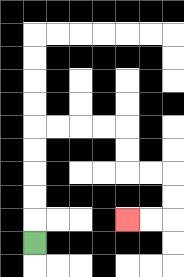{'start': '[1, 10]', 'end': '[5, 9]', 'path_directions': 'U,U,U,U,U,R,R,R,R,D,D,R,R,D,D,L,L', 'path_coordinates': '[[1, 10], [1, 9], [1, 8], [1, 7], [1, 6], [1, 5], [2, 5], [3, 5], [4, 5], [5, 5], [5, 6], [5, 7], [6, 7], [7, 7], [7, 8], [7, 9], [6, 9], [5, 9]]'}